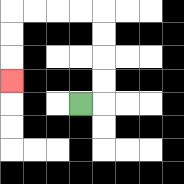{'start': '[3, 4]', 'end': '[0, 3]', 'path_directions': 'R,U,U,U,U,L,L,L,L,D,D,D', 'path_coordinates': '[[3, 4], [4, 4], [4, 3], [4, 2], [4, 1], [4, 0], [3, 0], [2, 0], [1, 0], [0, 0], [0, 1], [0, 2], [0, 3]]'}